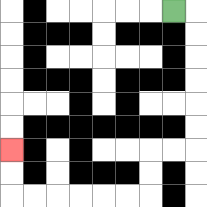{'start': '[7, 0]', 'end': '[0, 6]', 'path_directions': 'R,D,D,D,D,D,D,L,L,D,D,L,L,L,L,L,L,U,U', 'path_coordinates': '[[7, 0], [8, 0], [8, 1], [8, 2], [8, 3], [8, 4], [8, 5], [8, 6], [7, 6], [6, 6], [6, 7], [6, 8], [5, 8], [4, 8], [3, 8], [2, 8], [1, 8], [0, 8], [0, 7], [0, 6]]'}